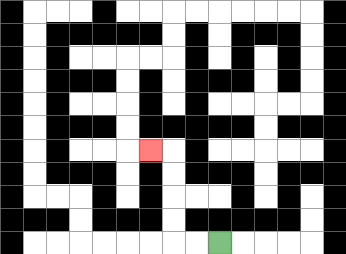{'start': '[9, 10]', 'end': '[6, 6]', 'path_directions': 'L,L,U,U,U,U,L', 'path_coordinates': '[[9, 10], [8, 10], [7, 10], [7, 9], [7, 8], [7, 7], [7, 6], [6, 6]]'}